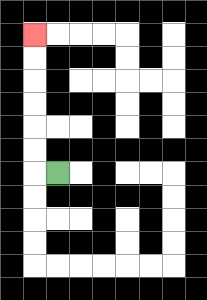{'start': '[2, 7]', 'end': '[1, 1]', 'path_directions': 'L,U,U,U,U,U,U', 'path_coordinates': '[[2, 7], [1, 7], [1, 6], [1, 5], [1, 4], [1, 3], [1, 2], [1, 1]]'}